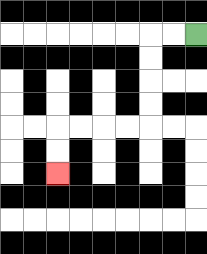{'start': '[8, 1]', 'end': '[2, 7]', 'path_directions': 'L,L,D,D,D,D,L,L,L,L,D,D', 'path_coordinates': '[[8, 1], [7, 1], [6, 1], [6, 2], [6, 3], [6, 4], [6, 5], [5, 5], [4, 5], [3, 5], [2, 5], [2, 6], [2, 7]]'}